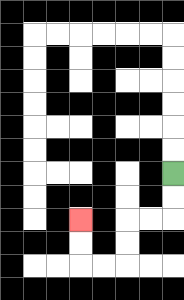{'start': '[7, 7]', 'end': '[3, 9]', 'path_directions': 'D,D,L,L,D,D,L,L,U,U', 'path_coordinates': '[[7, 7], [7, 8], [7, 9], [6, 9], [5, 9], [5, 10], [5, 11], [4, 11], [3, 11], [3, 10], [3, 9]]'}